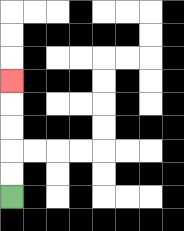{'start': '[0, 8]', 'end': '[0, 3]', 'path_directions': 'U,U,U,U,U', 'path_coordinates': '[[0, 8], [0, 7], [0, 6], [0, 5], [0, 4], [0, 3]]'}